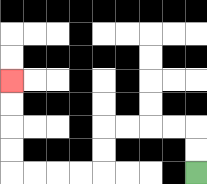{'start': '[8, 7]', 'end': '[0, 3]', 'path_directions': 'U,U,L,L,L,L,D,D,L,L,L,L,U,U,U,U', 'path_coordinates': '[[8, 7], [8, 6], [8, 5], [7, 5], [6, 5], [5, 5], [4, 5], [4, 6], [4, 7], [3, 7], [2, 7], [1, 7], [0, 7], [0, 6], [0, 5], [0, 4], [0, 3]]'}